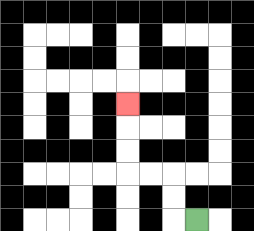{'start': '[8, 9]', 'end': '[5, 4]', 'path_directions': 'L,U,U,L,L,U,U,U', 'path_coordinates': '[[8, 9], [7, 9], [7, 8], [7, 7], [6, 7], [5, 7], [5, 6], [5, 5], [5, 4]]'}